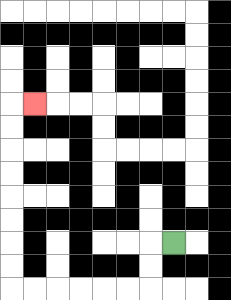{'start': '[7, 10]', 'end': '[1, 4]', 'path_directions': 'L,D,D,L,L,L,L,L,L,U,U,U,U,U,U,U,U,R', 'path_coordinates': '[[7, 10], [6, 10], [6, 11], [6, 12], [5, 12], [4, 12], [3, 12], [2, 12], [1, 12], [0, 12], [0, 11], [0, 10], [0, 9], [0, 8], [0, 7], [0, 6], [0, 5], [0, 4], [1, 4]]'}